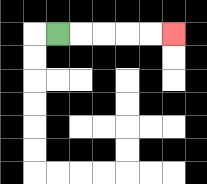{'start': '[2, 1]', 'end': '[7, 1]', 'path_directions': 'R,R,R,R,R', 'path_coordinates': '[[2, 1], [3, 1], [4, 1], [5, 1], [6, 1], [7, 1]]'}